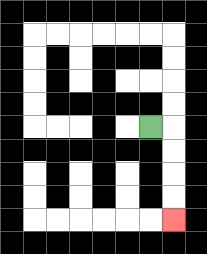{'start': '[6, 5]', 'end': '[7, 9]', 'path_directions': 'R,D,D,D,D', 'path_coordinates': '[[6, 5], [7, 5], [7, 6], [7, 7], [7, 8], [7, 9]]'}